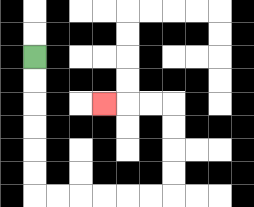{'start': '[1, 2]', 'end': '[4, 4]', 'path_directions': 'D,D,D,D,D,D,R,R,R,R,R,R,U,U,U,U,L,L,L', 'path_coordinates': '[[1, 2], [1, 3], [1, 4], [1, 5], [1, 6], [1, 7], [1, 8], [2, 8], [3, 8], [4, 8], [5, 8], [6, 8], [7, 8], [7, 7], [7, 6], [7, 5], [7, 4], [6, 4], [5, 4], [4, 4]]'}